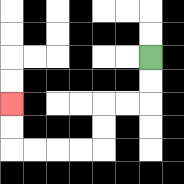{'start': '[6, 2]', 'end': '[0, 4]', 'path_directions': 'D,D,L,L,D,D,L,L,L,L,U,U', 'path_coordinates': '[[6, 2], [6, 3], [6, 4], [5, 4], [4, 4], [4, 5], [4, 6], [3, 6], [2, 6], [1, 6], [0, 6], [0, 5], [0, 4]]'}